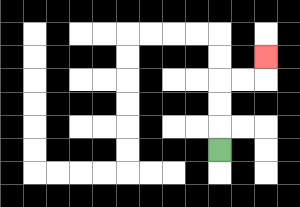{'start': '[9, 6]', 'end': '[11, 2]', 'path_directions': 'U,U,U,R,R,U', 'path_coordinates': '[[9, 6], [9, 5], [9, 4], [9, 3], [10, 3], [11, 3], [11, 2]]'}